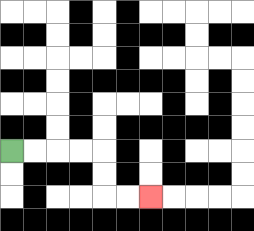{'start': '[0, 6]', 'end': '[6, 8]', 'path_directions': 'R,R,R,R,D,D,R,R', 'path_coordinates': '[[0, 6], [1, 6], [2, 6], [3, 6], [4, 6], [4, 7], [4, 8], [5, 8], [6, 8]]'}